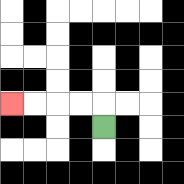{'start': '[4, 5]', 'end': '[0, 4]', 'path_directions': 'U,L,L,L,L', 'path_coordinates': '[[4, 5], [4, 4], [3, 4], [2, 4], [1, 4], [0, 4]]'}